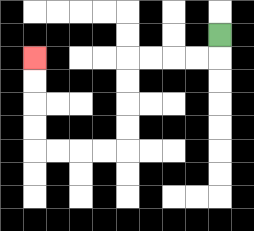{'start': '[9, 1]', 'end': '[1, 2]', 'path_directions': 'D,L,L,L,L,D,D,D,D,L,L,L,L,U,U,U,U', 'path_coordinates': '[[9, 1], [9, 2], [8, 2], [7, 2], [6, 2], [5, 2], [5, 3], [5, 4], [5, 5], [5, 6], [4, 6], [3, 6], [2, 6], [1, 6], [1, 5], [1, 4], [1, 3], [1, 2]]'}